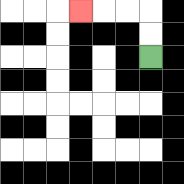{'start': '[6, 2]', 'end': '[3, 0]', 'path_directions': 'U,U,L,L,L', 'path_coordinates': '[[6, 2], [6, 1], [6, 0], [5, 0], [4, 0], [3, 0]]'}